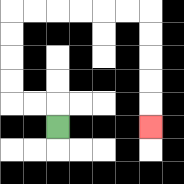{'start': '[2, 5]', 'end': '[6, 5]', 'path_directions': 'U,L,L,U,U,U,U,R,R,R,R,R,R,D,D,D,D,D', 'path_coordinates': '[[2, 5], [2, 4], [1, 4], [0, 4], [0, 3], [0, 2], [0, 1], [0, 0], [1, 0], [2, 0], [3, 0], [4, 0], [5, 0], [6, 0], [6, 1], [6, 2], [6, 3], [6, 4], [6, 5]]'}